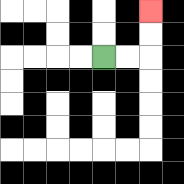{'start': '[4, 2]', 'end': '[6, 0]', 'path_directions': 'R,R,U,U', 'path_coordinates': '[[4, 2], [5, 2], [6, 2], [6, 1], [6, 0]]'}